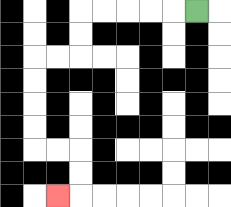{'start': '[8, 0]', 'end': '[2, 8]', 'path_directions': 'L,L,L,L,L,D,D,L,L,D,D,D,D,R,R,D,D,L', 'path_coordinates': '[[8, 0], [7, 0], [6, 0], [5, 0], [4, 0], [3, 0], [3, 1], [3, 2], [2, 2], [1, 2], [1, 3], [1, 4], [1, 5], [1, 6], [2, 6], [3, 6], [3, 7], [3, 8], [2, 8]]'}